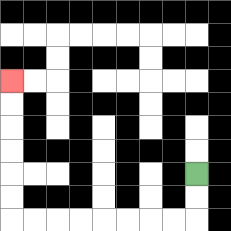{'start': '[8, 7]', 'end': '[0, 3]', 'path_directions': 'D,D,L,L,L,L,L,L,L,L,U,U,U,U,U,U', 'path_coordinates': '[[8, 7], [8, 8], [8, 9], [7, 9], [6, 9], [5, 9], [4, 9], [3, 9], [2, 9], [1, 9], [0, 9], [0, 8], [0, 7], [0, 6], [0, 5], [0, 4], [0, 3]]'}